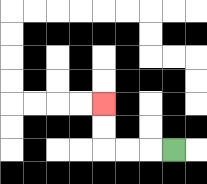{'start': '[7, 6]', 'end': '[4, 4]', 'path_directions': 'L,L,L,U,U', 'path_coordinates': '[[7, 6], [6, 6], [5, 6], [4, 6], [4, 5], [4, 4]]'}